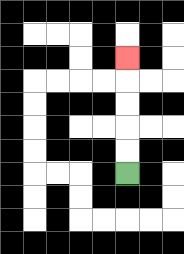{'start': '[5, 7]', 'end': '[5, 2]', 'path_directions': 'U,U,U,U,U', 'path_coordinates': '[[5, 7], [5, 6], [5, 5], [5, 4], [5, 3], [5, 2]]'}